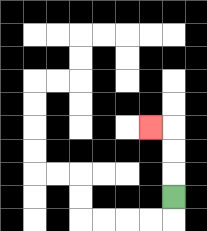{'start': '[7, 8]', 'end': '[6, 5]', 'path_directions': 'U,U,U,L', 'path_coordinates': '[[7, 8], [7, 7], [7, 6], [7, 5], [6, 5]]'}